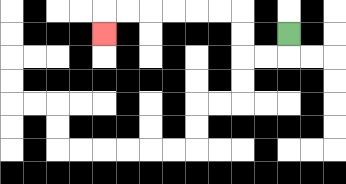{'start': '[12, 1]', 'end': '[4, 1]', 'path_directions': 'D,L,L,U,U,L,L,L,L,L,L,D', 'path_coordinates': '[[12, 1], [12, 2], [11, 2], [10, 2], [10, 1], [10, 0], [9, 0], [8, 0], [7, 0], [6, 0], [5, 0], [4, 0], [4, 1]]'}